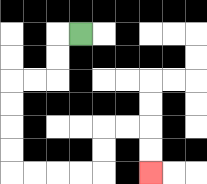{'start': '[3, 1]', 'end': '[6, 7]', 'path_directions': 'L,D,D,L,L,D,D,D,D,R,R,R,R,U,U,R,R,D,D', 'path_coordinates': '[[3, 1], [2, 1], [2, 2], [2, 3], [1, 3], [0, 3], [0, 4], [0, 5], [0, 6], [0, 7], [1, 7], [2, 7], [3, 7], [4, 7], [4, 6], [4, 5], [5, 5], [6, 5], [6, 6], [6, 7]]'}